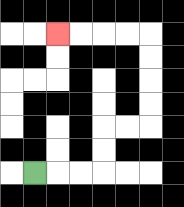{'start': '[1, 7]', 'end': '[2, 1]', 'path_directions': 'R,R,R,U,U,R,R,U,U,U,U,L,L,L,L', 'path_coordinates': '[[1, 7], [2, 7], [3, 7], [4, 7], [4, 6], [4, 5], [5, 5], [6, 5], [6, 4], [6, 3], [6, 2], [6, 1], [5, 1], [4, 1], [3, 1], [2, 1]]'}